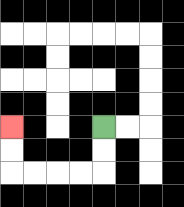{'start': '[4, 5]', 'end': '[0, 5]', 'path_directions': 'D,D,L,L,L,L,U,U', 'path_coordinates': '[[4, 5], [4, 6], [4, 7], [3, 7], [2, 7], [1, 7], [0, 7], [0, 6], [0, 5]]'}